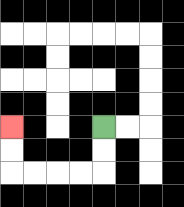{'start': '[4, 5]', 'end': '[0, 5]', 'path_directions': 'D,D,L,L,L,L,U,U', 'path_coordinates': '[[4, 5], [4, 6], [4, 7], [3, 7], [2, 7], [1, 7], [0, 7], [0, 6], [0, 5]]'}